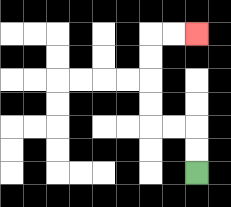{'start': '[8, 7]', 'end': '[8, 1]', 'path_directions': 'U,U,L,L,U,U,U,U,R,R', 'path_coordinates': '[[8, 7], [8, 6], [8, 5], [7, 5], [6, 5], [6, 4], [6, 3], [6, 2], [6, 1], [7, 1], [8, 1]]'}